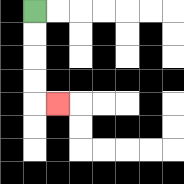{'start': '[1, 0]', 'end': '[2, 4]', 'path_directions': 'D,D,D,D,R', 'path_coordinates': '[[1, 0], [1, 1], [1, 2], [1, 3], [1, 4], [2, 4]]'}